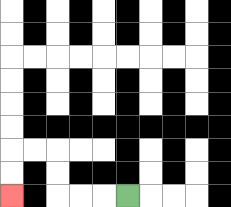{'start': '[5, 8]', 'end': '[0, 8]', 'path_directions': 'L,L,L,U,U,L,L,D,D', 'path_coordinates': '[[5, 8], [4, 8], [3, 8], [2, 8], [2, 7], [2, 6], [1, 6], [0, 6], [0, 7], [0, 8]]'}